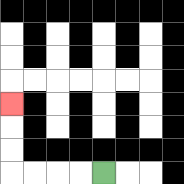{'start': '[4, 7]', 'end': '[0, 4]', 'path_directions': 'L,L,L,L,U,U,U', 'path_coordinates': '[[4, 7], [3, 7], [2, 7], [1, 7], [0, 7], [0, 6], [0, 5], [0, 4]]'}